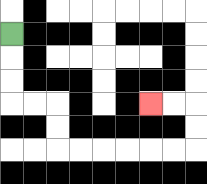{'start': '[0, 1]', 'end': '[6, 4]', 'path_directions': 'D,D,D,R,R,D,D,R,R,R,R,R,R,U,U,L,L', 'path_coordinates': '[[0, 1], [0, 2], [0, 3], [0, 4], [1, 4], [2, 4], [2, 5], [2, 6], [3, 6], [4, 6], [5, 6], [6, 6], [7, 6], [8, 6], [8, 5], [8, 4], [7, 4], [6, 4]]'}